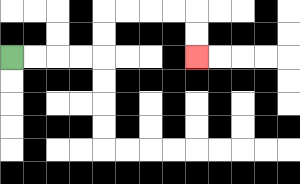{'start': '[0, 2]', 'end': '[8, 2]', 'path_directions': 'R,R,R,R,U,U,R,R,R,R,D,D', 'path_coordinates': '[[0, 2], [1, 2], [2, 2], [3, 2], [4, 2], [4, 1], [4, 0], [5, 0], [6, 0], [7, 0], [8, 0], [8, 1], [8, 2]]'}